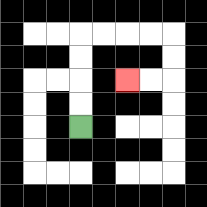{'start': '[3, 5]', 'end': '[5, 3]', 'path_directions': 'U,U,U,U,R,R,R,R,D,D,L,L', 'path_coordinates': '[[3, 5], [3, 4], [3, 3], [3, 2], [3, 1], [4, 1], [5, 1], [6, 1], [7, 1], [7, 2], [7, 3], [6, 3], [5, 3]]'}